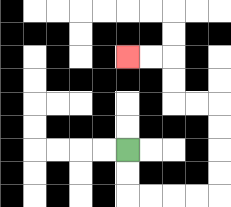{'start': '[5, 6]', 'end': '[5, 2]', 'path_directions': 'D,D,R,R,R,R,U,U,U,U,L,L,U,U,L,L', 'path_coordinates': '[[5, 6], [5, 7], [5, 8], [6, 8], [7, 8], [8, 8], [9, 8], [9, 7], [9, 6], [9, 5], [9, 4], [8, 4], [7, 4], [7, 3], [7, 2], [6, 2], [5, 2]]'}